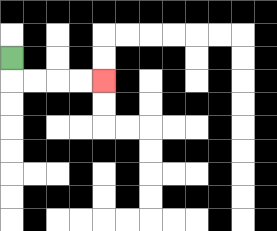{'start': '[0, 2]', 'end': '[4, 3]', 'path_directions': 'D,R,R,R,R', 'path_coordinates': '[[0, 2], [0, 3], [1, 3], [2, 3], [3, 3], [4, 3]]'}